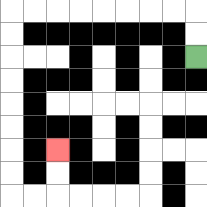{'start': '[8, 2]', 'end': '[2, 6]', 'path_directions': 'U,U,L,L,L,L,L,L,L,L,D,D,D,D,D,D,D,D,R,R,U,U', 'path_coordinates': '[[8, 2], [8, 1], [8, 0], [7, 0], [6, 0], [5, 0], [4, 0], [3, 0], [2, 0], [1, 0], [0, 0], [0, 1], [0, 2], [0, 3], [0, 4], [0, 5], [0, 6], [0, 7], [0, 8], [1, 8], [2, 8], [2, 7], [2, 6]]'}